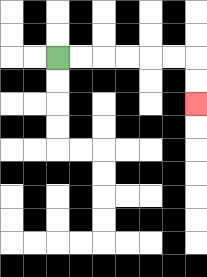{'start': '[2, 2]', 'end': '[8, 4]', 'path_directions': 'R,R,R,R,R,R,D,D', 'path_coordinates': '[[2, 2], [3, 2], [4, 2], [5, 2], [6, 2], [7, 2], [8, 2], [8, 3], [8, 4]]'}